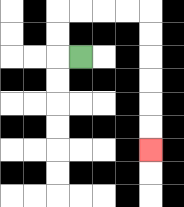{'start': '[3, 2]', 'end': '[6, 6]', 'path_directions': 'L,U,U,R,R,R,R,D,D,D,D,D,D', 'path_coordinates': '[[3, 2], [2, 2], [2, 1], [2, 0], [3, 0], [4, 0], [5, 0], [6, 0], [6, 1], [6, 2], [6, 3], [6, 4], [6, 5], [6, 6]]'}